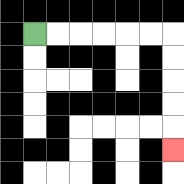{'start': '[1, 1]', 'end': '[7, 6]', 'path_directions': 'R,R,R,R,R,R,D,D,D,D,D', 'path_coordinates': '[[1, 1], [2, 1], [3, 1], [4, 1], [5, 1], [6, 1], [7, 1], [7, 2], [7, 3], [7, 4], [7, 5], [7, 6]]'}